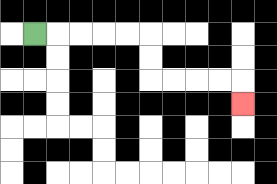{'start': '[1, 1]', 'end': '[10, 4]', 'path_directions': 'R,R,R,R,R,D,D,R,R,R,R,D', 'path_coordinates': '[[1, 1], [2, 1], [3, 1], [4, 1], [5, 1], [6, 1], [6, 2], [6, 3], [7, 3], [8, 3], [9, 3], [10, 3], [10, 4]]'}